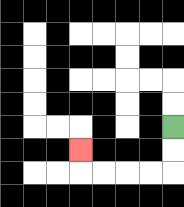{'start': '[7, 5]', 'end': '[3, 6]', 'path_directions': 'D,D,L,L,L,L,U', 'path_coordinates': '[[7, 5], [7, 6], [7, 7], [6, 7], [5, 7], [4, 7], [3, 7], [3, 6]]'}